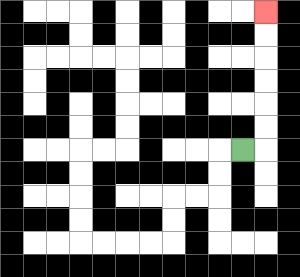{'start': '[10, 6]', 'end': '[11, 0]', 'path_directions': 'R,U,U,U,U,U,U', 'path_coordinates': '[[10, 6], [11, 6], [11, 5], [11, 4], [11, 3], [11, 2], [11, 1], [11, 0]]'}